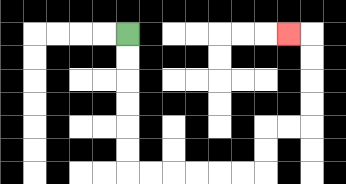{'start': '[5, 1]', 'end': '[12, 1]', 'path_directions': 'D,D,D,D,D,D,R,R,R,R,R,R,U,U,R,R,U,U,U,U,L', 'path_coordinates': '[[5, 1], [5, 2], [5, 3], [5, 4], [5, 5], [5, 6], [5, 7], [6, 7], [7, 7], [8, 7], [9, 7], [10, 7], [11, 7], [11, 6], [11, 5], [12, 5], [13, 5], [13, 4], [13, 3], [13, 2], [13, 1], [12, 1]]'}